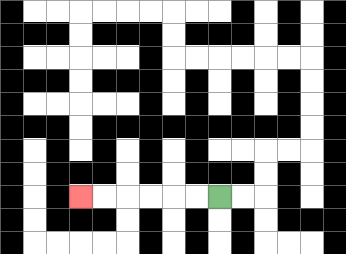{'start': '[9, 8]', 'end': '[3, 8]', 'path_directions': 'L,L,L,L,L,L', 'path_coordinates': '[[9, 8], [8, 8], [7, 8], [6, 8], [5, 8], [4, 8], [3, 8]]'}